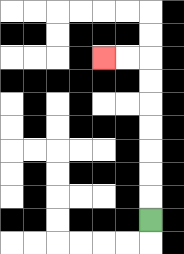{'start': '[6, 9]', 'end': '[4, 2]', 'path_directions': 'U,U,U,U,U,U,U,L,L', 'path_coordinates': '[[6, 9], [6, 8], [6, 7], [6, 6], [6, 5], [6, 4], [6, 3], [6, 2], [5, 2], [4, 2]]'}